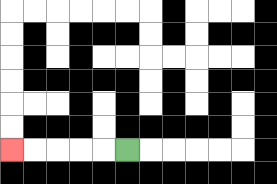{'start': '[5, 6]', 'end': '[0, 6]', 'path_directions': 'L,L,L,L,L', 'path_coordinates': '[[5, 6], [4, 6], [3, 6], [2, 6], [1, 6], [0, 6]]'}